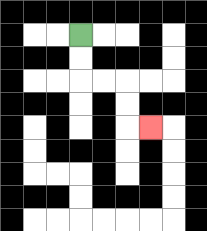{'start': '[3, 1]', 'end': '[6, 5]', 'path_directions': 'D,D,R,R,D,D,R', 'path_coordinates': '[[3, 1], [3, 2], [3, 3], [4, 3], [5, 3], [5, 4], [5, 5], [6, 5]]'}